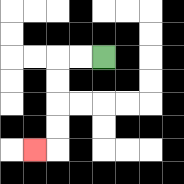{'start': '[4, 2]', 'end': '[1, 6]', 'path_directions': 'L,L,D,D,D,D,L', 'path_coordinates': '[[4, 2], [3, 2], [2, 2], [2, 3], [2, 4], [2, 5], [2, 6], [1, 6]]'}